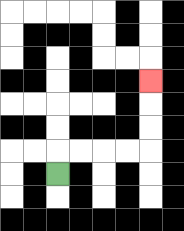{'start': '[2, 7]', 'end': '[6, 3]', 'path_directions': 'U,R,R,R,R,U,U,U', 'path_coordinates': '[[2, 7], [2, 6], [3, 6], [4, 6], [5, 6], [6, 6], [6, 5], [6, 4], [6, 3]]'}